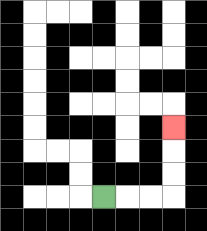{'start': '[4, 8]', 'end': '[7, 5]', 'path_directions': 'R,R,R,U,U,U', 'path_coordinates': '[[4, 8], [5, 8], [6, 8], [7, 8], [7, 7], [7, 6], [7, 5]]'}